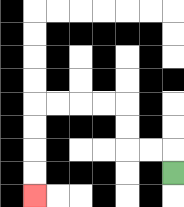{'start': '[7, 7]', 'end': '[1, 8]', 'path_directions': 'U,L,L,U,U,L,L,L,L,D,D,D,D', 'path_coordinates': '[[7, 7], [7, 6], [6, 6], [5, 6], [5, 5], [5, 4], [4, 4], [3, 4], [2, 4], [1, 4], [1, 5], [1, 6], [1, 7], [1, 8]]'}